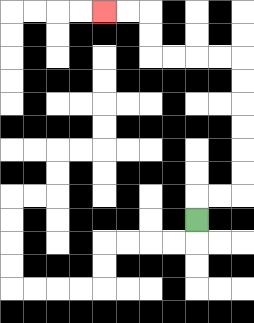{'start': '[8, 9]', 'end': '[4, 0]', 'path_directions': 'U,R,R,U,U,U,U,U,U,L,L,L,L,U,U,L,L', 'path_coordinates': '[[8, 9], [8, 8], [9, 8], [10, 8], [10, 7], [10, 6], [10, 5], [10, 4], [10, 3], [10, 2], [9, 2], [8, 2], [7, 2], [6, 2], [6, 1], [6, 0], [5, 0], [4, 0]]'}